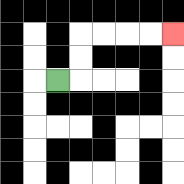{'start': '[2, 3]', 'end': '[7, 1]', 'path_directions': 'R,U,U,R,R,R,R', 'path_coordinates': '[[2, 3], [3, 3], [3, 2], [3, 1], [4, 1], [5, 1], [6, 1], [7, 1]]'}